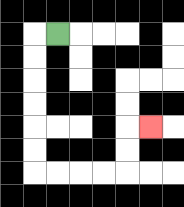{'start': '[2, 1]', 'end': '[6, 5]', 'path_directions': 'L,D,D,D,D,D,D,R,R,R,R,U,U,R', 'path_coordinates': '[[2, 1], [1, 1], [1, 2], [1, 3], [1, 4], [1, 5], [1, 6], [1, 7], [2, 7], [3, 7], [4, 7], [5, 7], [5, 6], [5, 5], [6, 5]]'}